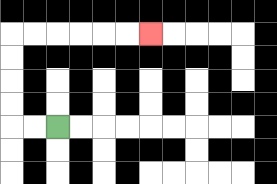{'start': '[2, 5]', 'end': '[6, 1]', 'path_directions': 'L,L,U,U,U,U,R,R,R,R,R,R', 'path_coordinates': '[[2, 5], [1, 5], [0, 5], [0, 4], [0, 3], [0, 2], [0, 1], [1, 1], [2, 1], [3, 1], [4, 1], [5, 1], [6, 1]]'}